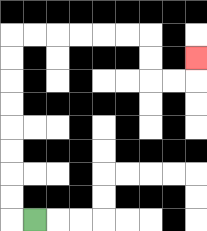{'start': '[1, 9]', 'end': '[8, 2]', 'path_directions': 'L,U,U,U,U,U,U,U,U,R,R,R,R,R,R,D,D,R,R,U', 'path_coordinates': '[[1, 9], [0, 9], [0, 8], [0, 7], [0, 6], [0, 5], [0, 4], [0, 3], [0, 2], [0, 1], [1, 1], [2, 1], [3, 1], [4, 1], [5, 1], [6, 1], [6, 2], [6, 3], [7, 3], [8, 3], [8, 2]]'}